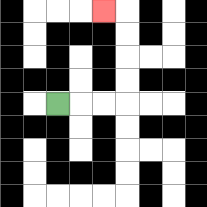{'start': '[2, 4]', 'end': '[4, 0]', 'path_directions': 'R,R,R,U,U,U,U,L', 'path_coordinates': '[[2, 4], [3, 4], [4, 4], [5, 4], [5, 3], [5, 2], [5, 1], [5, 0], [4, 0]]'}